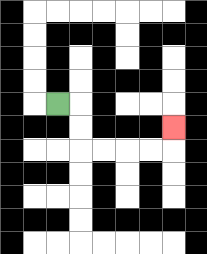{'start': '[2, 4]', 'end': '[7, 5]', 'path_directions': 'R,D,D,R,R,R,R,U', 'path_coordinates': '[[2, 4], [3, 4], [3, 5], [3, 6], [4, 6], [5, 6], [6, 6], [7, 6], [7, 5]]'}